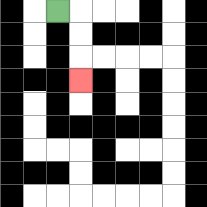{'start': '[2, 0]', 'end': '[3, 3]', 'path_directions': 'R,D,D,D', 'path_coordinates': '[[2, 0], [3, 0], [3, 1], [3, 2], [3, 3]]'}